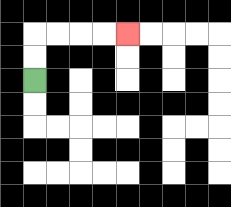{'start': '[1, 3]', 'end': '[5, 1]', 'path_directions': 'U,U,R,R,R,R', 'path_coordinates': '[[1, 3], [1, 2], [1, 1], [2, 1], [3, 1], [4, 1], [5, 1]]'}